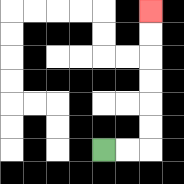{'start': '[4, 6]', 'end': '[6, 0]', 'path_directions': 'R,R,U,U,U,U,U,U', 'path_coordinates': '[[4, 6], [5, 6], [6, 6], [6, 5], [6, 4], [6, 3], [6, 2], [6, 1], [6, 0]]'}